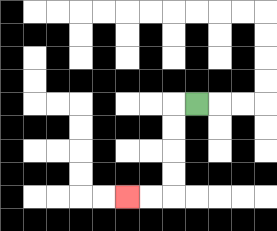{'start': '[8, 4]', 'end': '[5, 8]', 'path_directions': 'L,D,D,D,D,L,L', 'path_coordinates': '[[8, 4], [7, 4], [7, 5], [7, 6], [7, 7], [7, 8], [6, 8], [5, 8]]'}